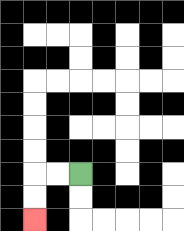{'start': '[3, 7]', 'end': '[1, 9]', 'path_directions': 'L,L,D,D', 'path_coordinates': '[[3, 7], [2, 7], [1, 7], [1, 8], [1, 9]]'}